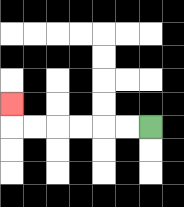{'start': '[6, 5]', 'end': '[0, 4]', 'path_directions': 'L,L,L,L,L,L,U', 'path_coordinates': '[[6, 5], [5, 5], [4, 5], [3, 5], [2, 5], [1, 5], [0, 5], [0, 4]]'}